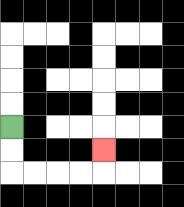{'start': '[0, 5]', 'end': '[4, 6]', 'path_directions': 'D,D,R,R,R,R,U', 'path_coordinates': '[[0, 5], [0, 6], [0, 7], [1, 7], [2, 7], [3, 7], [4, 7], [4, 6]]'}